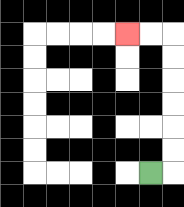{'start': '[6, 7]', 'end': '[5, 1]', 'path_directions': 'R,U,U,U,U,U,U,L,L', 'path_coordinates': '[[6, 7], [7, 7], [7, 6], [7, 5], [7, 4], [7, 3], [7, 2], [7, 1], [6, 1], [5, 1]]'}